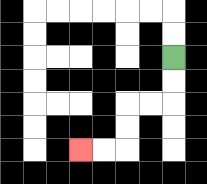{'start': '[7, 2]', 'end': '[3, 6]', 'path_directions': 'D,D,L,L,D,D,L,L', 'path_coordinates': '[[7, 2], [7, 3], [7, 4], [6, 4], [5, 4], [5, 5], [5, 6], [4, 6], [3, 6]]'}